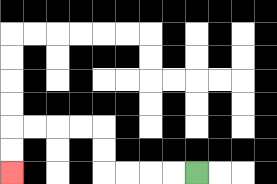{'start': '[8, 7]', 'end': '[0, 7]', 'path_directions': 'L,L,L,L,U,U,L,L,L,L,D,D', 'path_coordinates': '[[8, 7], [7, 7], [6, 7], [5, 7], [4, 7], [4, 6], [4, 5], [3, 5], [2, 5], [1, 5], [0, 5], [0, 6], [0, 7]]'}